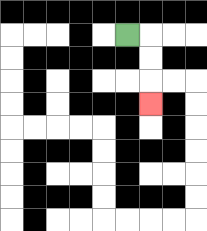{'start': '[5, 1]', 'end': '[6, 4]', 'path_directions': 'R,D,D,D', 'path_coordinates': '[[5, 1], [6, 1], [6, 2], [6, 3], [6, 4]]'}